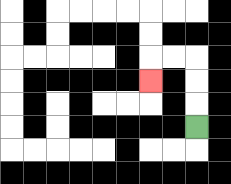{'start': '[8, 5]', 'end': '[6, 3]', 'path_directions': 'U,U,U,L,L,D', 'path_coordinates': '[[8, 5], [8, 4], [8, 3], [8, 2], [7, 2], [6, 2], [6, 3]]'}